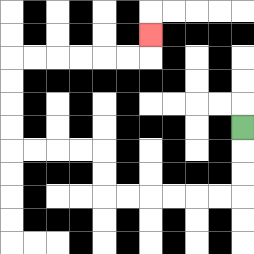{'start': '[10, 5]', 'end': '[6, 1]', 'path_directions': 'D,D,D,L,L,L,L,L,L,U,U,L,L,L,L,U,U,U,U,R,R,R,R,R,R,U', 'path_coordinates': '[[10, 5], [10, 6], [10, 7], [10, 8], [9, 8], [8, 8], [7, 8], [6, 8], [5, 8], [4, 8], [4, 7], [4, 6], [3, 6], [2, 6], [1, 6], [0, 6], [0, 5], [0, 4], [0, 3], [0, 2], [1, 2], [2, 2], [3, 2], [4, 2], [5, 2], [6, 2], [6, 1]]'}